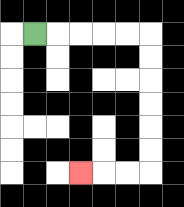{'start': '[1, 1]', 'end': '[3, 7]', 'path_directions': 'R,R,R,R,R,D,D,D,D,D,D,L,L,L', 'path_coordinates': '[[1, 1], [2, 1], [3, 1], [4, 1], [5, 1], [6, 1], [6, 2], [6, 3], [6, 4], [6, 5], [6, 6], [6, 7], [5, 7], [4, 7], [3, 7]]'}